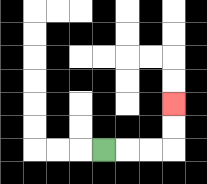{'start': '[4, 6]', 'end': '[7, 4]', 'path_directions': 'R,R,R,U,U', 'path_coordinates': '[[4, 6], [5, 6], [6, 6], [7, 6], [7, 5], [7, 4]]'}